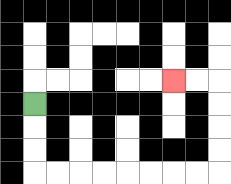{'start': '[1, 4]', 'end': '[7, 3]', 'path_directions': 'D,D,D,R,R,R,R,R,R,R,R,U,U,U,U,L,L', 'path_coordinates': '[[1, 4], [1, 5], [1, 6], [1, 7], [2, 7], [3, 7], [4, 7], [5, 7], [6, 7], [7, 7], [8, 7], [9, 7], [9, 6], [9, 5], [9, 4], [9, 3], [8, 3], [7, 3]]'}